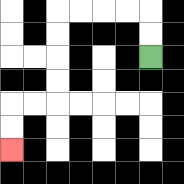{'start': '[6, 2]', 'end': '[0, 6]', 'path_directions': 'U,U,L,L,L,L,D,D,D,D,L,L,D,D', 'path_coordinates': '[[6, 2], [6, 1], [6, 0], [5, 0], [4, 0], [3, 0], [2, 0], [2, 1], [2, 2], [2, 3], [2, 4], [1, 4], [0, 4], [0, 5], [0, 6]]'}